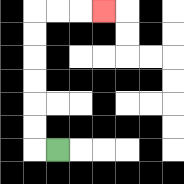{'start': '[2, 6]', 'end': '[4, 0]', 'path_directions': 'L,U,U,U,U,U,U,R,R,R', 'path_coordinates': '[[2, 6], [1, 6], [1, 5], [1, 4], [1, 3], [1, 2], [1, 1], [1, 0], [2, 0], [3, 0], [4, 0]]'}